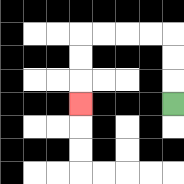{'start': '[7, 4]', 'end': '[3, 4]', 'path_directions': 'U,U,U,L,L,L,L,D,D,D', 'path_coordinates': '[[7, 4], [7, 3], [7, 2], [7, 1], [6, 1], [5, 1], [4, 1], [3, 1], [3, 2], [3, 3], [3, 4]]'}